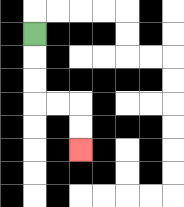{'start': '[1, 1]', 'end': '[3, 6]', 'path_directions': 'D,D,D,R,R,D,D', 'path_coordinates': '[[1, 1], [1, 2], [1, 3], [1, 4], [2, 4], [3, 4], [3, 5], [3, 6]]'}